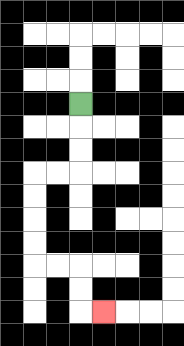{'start': '[3, 4]', 'end': '[4, 13]', 'path_directions': 'D,D,D,L,L,D,D,D,D,R,R,D,D,R', 'path_coordinates': '[[3, 4], [3, 5], [3, 6], [3, 7], [2, 7], [1, 7], [1, 8], [1, 9], [1, 10], [1, 11], [2, 11], [3, 11], [3, 12], [3, 13], [4, 13]]'}